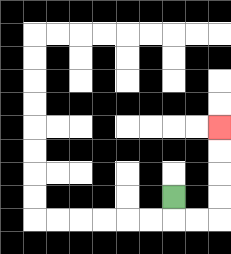{'start': '[7, 8]', 'end': '[9, 5]', 'path_directions': 'D,R,R,U,U,U,U', 'path_coordinates': '[[7, 8], [7, 9], [8, 9], [9, 9], [9, 8], [9, 7], [9, 6], [9, 5]]'}